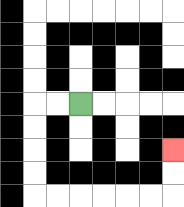{'start': '[3, 4]', 'end': '[7, 6]', 'path_directions': 'L,L,D,D,D,D,R,R,R,R,R,R,U,U', 'path_coordinates': '[[3, 4], [2, 4], [1, 4], [1, 5], [1, 6], [1, 7], [1, 8], [2, 8], [3, 8], [4, 8], [5, 8], [6, 8], [7, 8], [7, 7], [7, 6]]'}